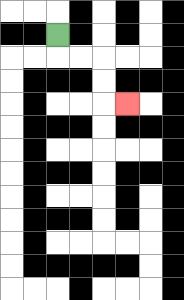{'start': '[2, 1]', 'end': '[5, 4]', 'path_directions': 'D,R,R,D,D,R', 'path_coordinates': '[[2, 1], [2, 2], [3, 2], [4, 2], [4, 3], [4, 4], [5, 4]]'}